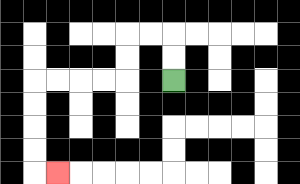{'start': '[7, 3]', 'end': '[2, 7]', 'path_directions': 'U,U,L,L,D,D,L,L,L,L,D,D,D,D,R', 'path_coordinates': '[[7, 3], [7, 2], [7, 1], [6, 1], [5, 1], [5, 2], [5, 3], [4, 3], [3, 3], [2, 3], [1, 3], [1, 4], [1, 5], [1, 6], [1, 7], [2, 7]]'}